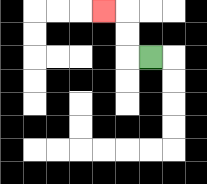{'start': '[6, 2]', 'end': '[4, 0]', 'path_directions': 'L,U,U,L', 'path_coordinates': '[[6, 2], [5, 2], [5, 1], [5, 0], [4, 0]]'}